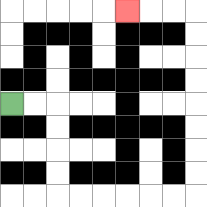{'start': '[0, 4]', 'end': '[5, 0]', 'path_directions': 'R,R,D,D,D,D,R,R,R,R,R,R,U,U,U,U,U,U,U,U,L,L,L', 'path_coordinates': '[[0, 4], [1, 4], [2, 4], [2, 5], [2, 6], [2, 7], [2, 8], [3, 8], [4, 8], [5, 8], [6, 8], [7, 8], [8, 8], [8, 7], [8, 6], [8, 5], [8, 4], [8, 3], [8, 2], [8, 1], [8, 0], [7, 0], [6, 0], [5, 0]]'}